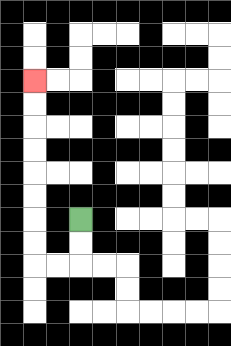{'start': '[3, 9]', 'end': '[1, 3]', 'path_directions': 'D,D,L,L,U,U,U,U,U,U,U,U', 'path_coordinates': '[[3, 9], [3, 10], [3, 11], [2, 11], [1, 11], [1, 10], [1, 9], [1, 8], [1, 7], [1, 6], [1, 5], [1, 4], [1, 3]]'}